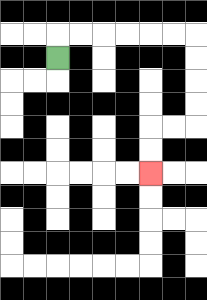{'start': '[2, 2]', 'end': '[6, 7]', 'path_directions': 'U,R,R,R,R,R,R,D,D,D,D,L,L,D,D', 'path_coordinates': '[[2, 2], [2, 1], [3, 1], [4, 1], [5, 1], [6, 1], [7, 1], [8, 1], [8, 2], [8, 3], [8, 4], [8, 5], [7, 5], [6, 5], [6, 6], [6, 7]]'}